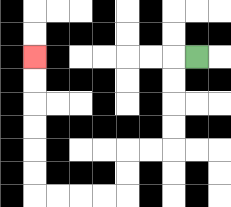{'start': '[8, 2]', 'end': '[1, 2]', 'path_directions': 'L,D,D,D,D,L,L,D,D,L,L,L,L,U,U,U,U,U,U', 'path_coordinates': '[[8, 2], [7, 2], [7, 3], [7, 4], [7, 5], [7, 6], [6, 6], [5, 6], [5, 7], [5, 8], [4, 8], [3, 8], [2, 8], [1, 8], [1, 7], [1, 6], [1, 5], [1, 4], [1, 3], [1, 2]]'}